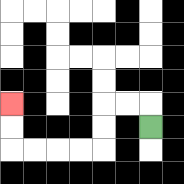{'start': '[6, 5]', 'end': '[0, 4]', 'path_directions': 'U,L,L,D,D,L,L,L,L,U,U', 'path_coordinates': '[[6, 5], [6, 4], [5, 4], [4, 4], [4, 5], [4, 6], [3, 6], [2, 6], [1, 6], [0, 6], [0, 5], [0, 4]]'}